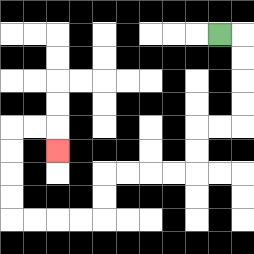{'start': '[9, 1]', 'end': '[2, 6]', 'path_directions': 'R,D,D,D,D,L,L,D,D,L,L,L,L,D,D,L,L,L,L,U,U,U,U,R,R,D', 'path_coordinates': '[[9, 1], [10, 1], [10, 2], [10, 3], [10, 4], [10, 5], [9, 5], [8, 5], [8, 6], [8, 7], [7, 7], [6, 7], [5, 7], [4, 7], [4, 8], [4, 9], [3, 9], [2, 9], [1, 9], [0, 9], [0, 8], [0, 7], [0, 6], [0, 5], [1, 5], [2, 5], [2, 6]]'}